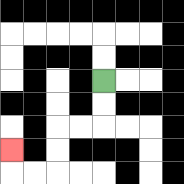{'start': '[4, 3]', 'end': '[0, 6]', 'path_directions': 'D,D,L,L,D,D,L,L,U', 'path_coordinates': '[[4, 3], [4, 4], [4, 5], [3, 5], [2, 5], [2, 6], [2, 7], [1, 7], [0, 7], [0, 6]]'}